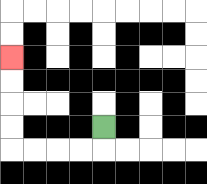{'start': '[4, 5]', 'end': '[0, 2]', 'path_directions': 'D,L,L,L,L,U,U,U,U', 'path_coordinates': '[[4, 5], [4, 6], [3, 6], [2, 6], [1, 6], [0, 6], [0, 5], [0, 4], [0, 3], [0, 2]]'}